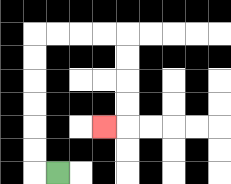{'start': '[2, 7]', 'end': '[4, 5]', 'path_directions': 'L,U,U,U,U,U,U,R,R,R,R,D,D,D,D,L', 'path_coordinates': '[[2, 7], [1, 7], [1, 6], [1, 5], [1, 4], [1, 3], [1, 2], [1, 1], [2, 1], [3, 1], [4, 1], [5, 1], [5, 2], [5, 3], [5, 4], [5, 5], [4, 5]]'}